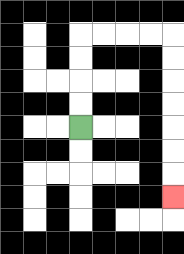{'start': '[3, 5]', 'end': '[7, 8]', 'path_directions': 'U,U,U,U,R,R,R,R,D,D,D,D,D,D,D', 'path_coordinates': '[[3, 5], [3, 4], [3, 3], [3, 2], [3, 1], [4, 1], [5, 1], [6, 1], [7, 1], [7, 2], [7, 3], [7, 4], [7, 5], [7, 6], [7, 7], [7, 8]]'}